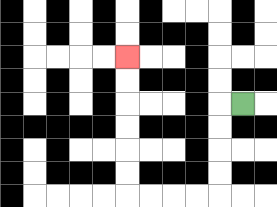{'start': '[10, 4]', 'end': '[5, 2]', 'path_directions': 'L,D,D,D,D,L,L,L,L,U,U,U,U,U,U', 'path_coordinates': '[[10, 4], [9, 4], [9, 5], [9, 6], [9, 7], [9, 8], [8, 8], [7, 8], [6, 8], [5, 8], [5, 7], [5, 6], [5, 5], [5, 4], [5, 3], [5, 2]]'}